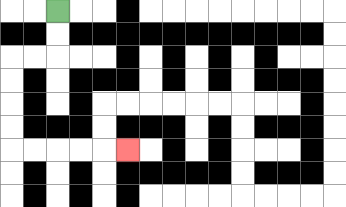{'start': '[2, 0]', 'end': '[5, 6]', 'path_directions': 'D,D,L,L,D,D,D,D,R,R,R,R,R', 'path_coordinates': '[[2, 0], [2, 1], [2, 2], [1, 2], [0, 2], [0, 3], [0, 4], [0, 5], [0, 6], [1, 6], [2, 6], [3, 6], [4, 6], [5, 6]]'}